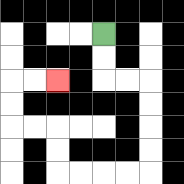{'start': '[4, 1]', 'end': '[2, 3]', 'path_directions': 'D,D,R,R,D,D,D,D,L,L,L,L,U,U,L,L,U,U,R,R', 'path_coordinates': '[[4, 1], [4, 2], [4, 3], [5, 3], [6, 3], [6, 4], [6, 5], [6, 6], [6, 7], [5, 7], [4, 7], [3, 7], [2, 7], [2, 6], [2, 5], [1, 5], [0, 5], [0, 4], [0, 3], [1, 3], [2, 3]]'}